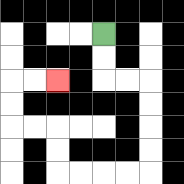{'start': '[4, 1]', 'end': '[2, 3]', 'path_directions': 'D,D,R,R,D,D,D,D,L,L,L,L,U,U,L,L,U,U,R,R', 'path_coordinates': '[[4, 1], [4, 2], [4, 3], [5, 3], [6, 3], [6, 4], [6, 5], [6, 6], [6, 7], [5, 7], [4, 7], [3, 7], [2, 7], [2, 6], [2, 5], [1, 5], [0, 5], [0, 4], [0, 3], [1, 3], [2, 3]]'}